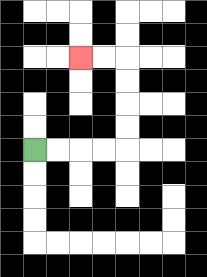{'start': '[1, 6]', 'end': '[3, 2]', 'path_directions': 'R,R,R,R,U,U,U,U,L,L', 'path_coordinates': '[[1, 6], [2, 6], [3, 6], [4, 6], [5, 6], [5, 5], [5, 4], [5, 3], [5, 2], [4, 2], [3, 2]]'}